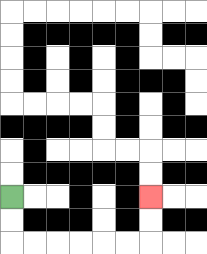{'start': '[0, 8]', 'end': '[6, 8]', 'path_directions': 'D,D,R,R,R,R,R,R,U,U', 'path_coordinates': '[[0, 8], [0, 9], [0, 10], [1, 10], [2, 10], [3, 10], [4, 10], [5, 10], [6, 10], [6, 9], [6, 8]]'}